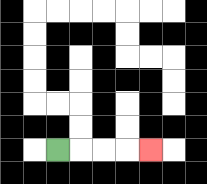{'start': '[2, 6]', 'end': '[6, 6]', 'path_directions': 'R,R,R,R', 'path_coordinates': '[[2, 6], [3, 6], [4, 6], [5, 6], [6, 6]]'}